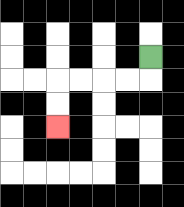{'start': '[6, 2]', 'end': '[2, 5]', 'path_directions': 'D,L,L,L,L,D,D', 'path_coordinates': '[[6, 2], [6, 3], [5, 3], [4, 3], [3, 3], [2, 3], [2, 4], [2, 5]]'}